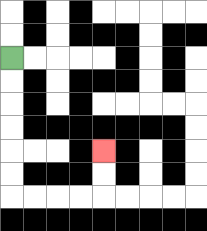{'start': '[0, 2]', 'end': '[4, 6]', 'path_directions': 'D,D,D,D,D,D,R,R,R,R,U,U', 'path_coordinates': '[[0, 2], [0, 3], [0, 4], [0, 5], [0, 6], [0, 7], [0, 8], [1, 8], [2, 8], [3, 8], [4, 8], [4, 7], [4, 6]]'}